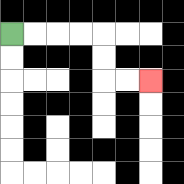{'start': '[0, 1]', 'end': '[6, 3]', 'path_directions': 'R,R,R,R,D,D,R,R', 'path_coordinates': '[[0, 1], [1, 1], [2, 1], [3, 1], [4, 1], [4, 2], [4, 3], [5, 3], [6, 3]]'}